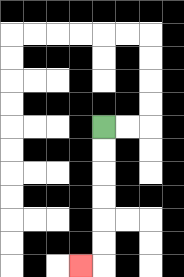{'start': '[4, 5]', 'end': '[3, 11]', 'path_directions': 'D,D,D,D,D,D,L', 'path_coordinates': '[[4, 5], [4, 6], [4, 7], [4, 8], [4, 9], [4, 10], [4, 11], [3, 11]]'}